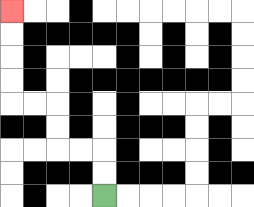{'start': '[4, 8]', 'end': '[0, 0]', 'path_directions': 'U,U,L,L,U,U,L,L,U,U,U,U', 'path_coordinates': '[[4, 8], [4, 7], [4, 6], [3, 6], [2, 6], [2, 5], [2, 4], [1, 4], [0, 4], [0, 3], [0, 2], [0, 1], [0, 0]]'}